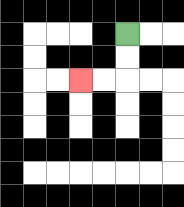{'start': '[5, 1]', 'end': '[3, 3]', 'path_directions': 'D,D,L,L', 'path_coordinates': '[[5, 1], [5, 2], [5, 3], [4, 3], [3, 3]]'}